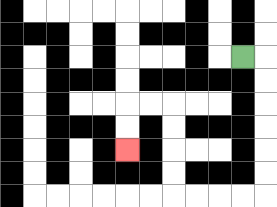{'start': '[10, 2]', 'end': '[5, 6]', 'path_directions': 'R,D,D,D,D,D,D,L,L,L,L,U,U,U,U,L,L,D,D', 'path_coordinates': '[[10, 2], [11, 2], [11, 3], [11, 4], [11, 5], [11, 6], [11, 7], [11, 8], [10, 8], [9, 8], [8, 8], [7, 8], [7, 7], [7, 6], [7, 5], [7, 4], [6, 4], [5, 4], [5, 5], [5, 6]]'}